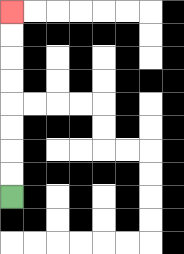{'start': '[0, 8]', 'end': '[0, 0]', 'path_directions': 'U,U,U,U,U,U,U,U', 'path_coordinates': '[[0, 8], [0, 7], [0, 6], [0, 5], [0, 4], [0, 3], [0, 2], [0, 1], [0, 0]]'}